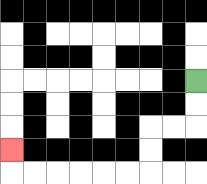{'start': '[8, 3]', 'end': '[0, 6]', 'path_directions': 'D,D,L,L,D,D,L,L,L,L,L,L,U', 'path_coordinates': '[[8, 3], [8, 4], [8, 5], [7, 5], [6, 5], [6, 6], [6, 7], [5, 7], [4, 7], [3, 7], [2, 7], [1, 7], [0, 7], [0, 6]]'}